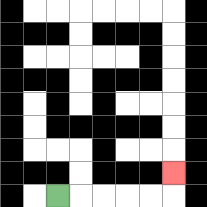{'start': '[2, 8]', 'end': '[7, 7]', 'path_directions': 'R,R,R,R,R,U', 'path_coordinates': '[[2, 8], [3, 8], [4, 8], [5, 8], [6, 8], [7, 8], [7, 7]]'}